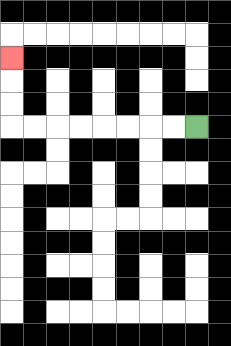{'start': '[8, 5]', 'end': '[0, 2]', 'path_directions': 'L,L,L,L,L,L,L,L,U,U,U', 'path_coordinates': '[[8, 5], [7, 5], [6, 5], [5, 5], [4, 5], [3, 5], [2, 5], [1, 5], [0, 5], [0, 4], [0, 3], [0, 2]]'}